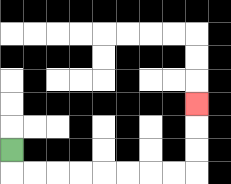{'start': '[0, 6]', 'end': '[8, 4]', 'path_directions': 'D,R,R,R,R,R,R,R,R,U,U,U', 'path_coordinates': '[[0, 6], [0, 7], [1, 7], [2, 7], [3, 7], [4, 7], [5, 7], [6, 7], [7, 7], [8, 7], [8, 6], [8, 5], [8, 4]]'}